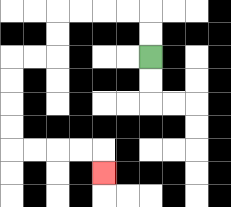{'start': '[6, 2]', 'end': '[4, 7]', 'path_directions': 'U,U,L,L,L,L,D,D,L,L,D,D,D,D,R,R,R,R,D', 'path_coordinates': '[[6, 2], [6, 1], [6, 0], [5, 0], [4, 0], [3, 0], [2, 0], [2, 1], [2, 2], [1, 2], [0, 2], [0, 3], [0, 4], [0, 5], [0, 6], [1, 6], [2, 6], [3, 6], [4, 6], [4, 7]]'}